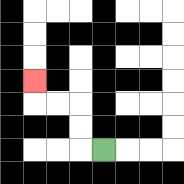{'start': '[4, 6]', 'end': '[1, 3]', 'path_directions': 'L,U,U,L,L,U', 'path_coordinates': '[[4, 6], [3, 6], [3, 5], [3, 4], [2, 4], [1, 4], [1, 3]]'}